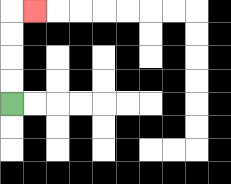{'start': '[0, 4]', 'end': '[1, 0]', 'path_directions': 'U,U,U,U,R', 'path_coordinates': '[[0, 4], [0, 3], [0, 2], [0, 1], [0, 0], [1, 0]]'}